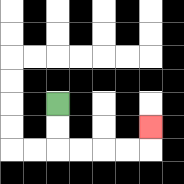{'start': '[2, 4]', 'end': '[6, 5]', 'path_directions': 'D,D,R,R,R,R,U', 'path_coordinates': '[[2, 4], [2, 5], [2, 6], [3, 6], [4, 6], [5, 6], [6, 6], [6, 5]]'}